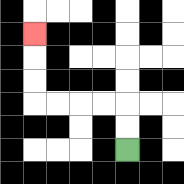{'start': '[5, 6]', 'end': '[1, 1]', 'path_directions': 'U,U,L,L,L,L,U,U,U', 'path_coordinates': '[[5, 6], [5, 5], [5, 4], [4, 4], [3, 4], [2, 4], [1, 4], [1, 3], [1, 2], [1, 1]]'}